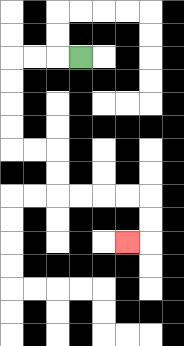{'start': '[3, 2]', 'end': '[5, 10]', 'path_directions': 'L,L,L,D,D,D,D,R,R,D,D,R,R,R,R,D,D,L', 'path_coordinates': '[[3, 2], [2, 2], [1, 2], [0, 2], [0, 3], [0, 4], [0, 5], [0, 6], [1, 6], [2, 6], [2, 7], [2, 8], [3, 8], [4, 8], [5, 8], [6, 8], [6, 9], [6, 10], [5, 10]]'}